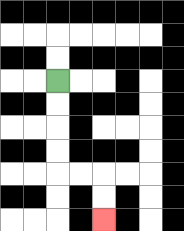{'start': '[2, 3]', 'end': '[4, 9]', 'path_directions': 'D,D,D,D,R,R,D,D', 'path_coordinates': '[[2, 3], [2, 4], [2, 5], [2, 6], [2, 7], [3, 7], [4, 7], [4, 8], [4, 9]]'}